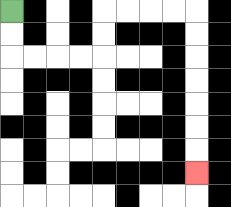{'start': '[0, 0]', 'end': '[8, 7]', 'path_directions': 'D,D,R,R,R,R,U,U,R,R,R,R,D,D,D,D,D,D,D', 'path_coordinates': '[[0, 0], [0, 1], [0, 2], [1, 2], [2, 2], [3, 2], [4, 2], [4, 1], [4, 0], [5, 0], [6, 0], [7, 0], [8, 0], [8, 1], [8, 2], [8, 3], [8, 4], [8, 5], [8, 6], [8, 7]]'}